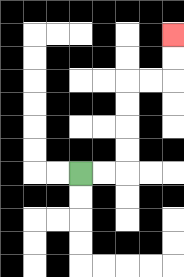{'start': '[3, 7]', 'end': '[7, 1]', 'path_directions': 'R,R,U,U,U,U,R,R,U,U', 'path_coordinates': '[[3, 7], [4, 7], [5, 7], [5, 6], [5, 5], [5, 4], [5, 3], [6, 3], [7, 3], [7, 2], [7, 1]]'}